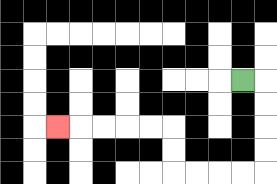{'start': '[10, 3]', 'end': '[2, 5]', 'path_directions': 'R,D,D,D,D,L,L,L,L,U,U,L,L,L,L,L', 'path_coordinates': '[[10, 3], [11, 3], [11, 4], [11, 5], [11, 6], [11, 7], [10, 7], [9, 7], [8, 7], [7, 7], [7, 6], [7, 5], [6, 5], [5, 5], [4, 5], [3, 5], [2, 5]]'}